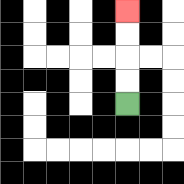{'start': '[5, 4]', 'end': '[5, 0]', 'path_directions': 'U,U,U,U', 'path_coordinates': '[[5, 4], [5, 3], [5, 2], [5, 1], [5, 0]]'}